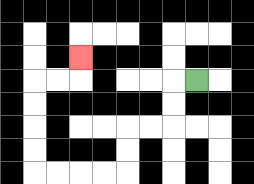{'start': '[8, 3]', 'end': '[3, 2]', 'path_directions': 'L,D,D,L,L,D,D,L,L,L,L,U,U,U,U,R,R,U', 'path_coordinates': '[[8, 3], [7, 3], [7, 4], [7, 5], [6, 5], [5, 5], [5, 6], [5, 7], [4, 7], [3, 7], [2, 7], [1, 7], [1, 6], [1, 5], [1, 4], [1, 3], [2, 3], [3, 3], [3, 2]]'}